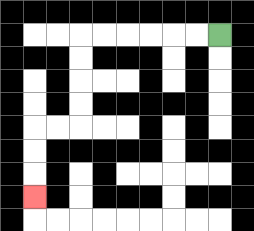{'start': '[9, 1]', 'end': '[1, 8]', 'path_directions': 'L,L,L,L,L,L,D,D,D,D,L,L,D,D,D', 'path_coordinates': '[[9, 1], [8, 1], [7, 1], [6, 1], [5, 1], [4, 1], [3, 1], [3, 2], [3, 3], [3, 4], [3, 5], [2, 5], [1, 5], [1, 6], [1, 7], [1, 8]]'}